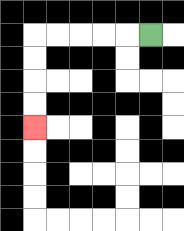{'start': '[6, 1]', 'end': '[1, 5]', 'path_directions': 'L,L,L,L,L,D,D,D,D', 'path_coordinates': '[[6, 1], [5, 1], [4, 1], [3, 1], [2, 1], [1, 1], [1, 2], [1, 3], [1, 4], [1, 5]]'}